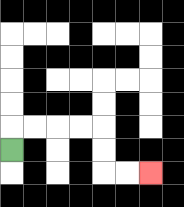{'start': '[0, 6]', 'end': '[6, 7]', 'path_directions': 'U,R,R,R,R,D,D,R,R', 'path_coordinates': '[[0, 6], [0, 5], [1, 5], [2, 5], [3, 5], [4, 5], [4, 6], [4, 7], [5, 7], [6, 7]]'}